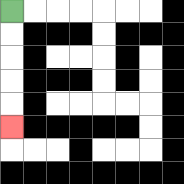{'start': '[0, 0]', 'end': '[0, 5]', 'path_directions': 'D,D,D,D,D', 'path_coordinates': '[[0, 0], [0, 1], [0, 2], [0, 3], [0, 4], [0, 5]]'}